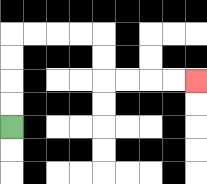{'start': '[0, 5]', 'end': '[8, 3]', 'path_directions': 'U,U,U,U,R,R,R,R,D,D,R,R,R,R', 'path_coordinates': '[[0, 5], [0, 4], [0, 3], [0, 2], [0, 1], [1, 1], [2, 1], [3, 1], [4, 1], [4, 2], [4, 3], [5, 3], [6, 3], [7, 3], [8, 3]]'}